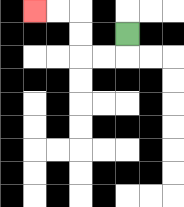{'start': '[5, 1]', 'end': '[1, 0]', 'path_directions': 'D,L,L,U,U,L,L', 'path_coordinates': '[[5, 1], [5, 2], [4, 2], [3, 2], [3, 1], [3, 0], [2, 0], [1, 0]]'}